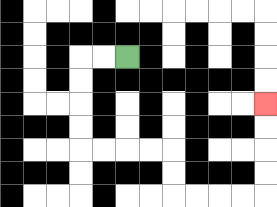{'start': '[5, 2]', 'end': '[11, 4]', 'path_directions': 'L,L,D,D,D,D,R,R,R,R,D,D,R,R,R,R,U,U,U,U', 'path_coordinates': '[[5, 2], [4, 2], [3, 2], [3, 3], [3, 4], [3, 5], [3, 6], [4, 6], [5, 6], [6, 6], [7, 6], [7, 7], [7, 8], [8, 8], [9, 8], [10, 8], [11, 8], [11, 7], [11, 6], [11, 5], [11, 4]]'}